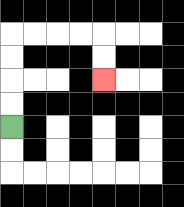{'start': '[0, 5]', 'end': '[4, 3]', 'path_directions': 'U,U,U,U,R,R,R,R,D,D', 'path_coordinates': '[[0, 5], [0, 4], [0, 3], [0, 2], [0, 1], [1, 1], [2, 1], [3, 1], [4, 1], [4, 2], [4, 3]]'}